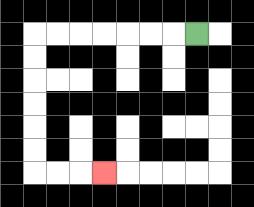{'start': '[8, 1]', 'end': '[4, 7]', 'path_directions': 'L,L,L,L,L,L,L,D,D,D,D,D,D,R,R,R', 'path_coordinates': '[[8, 1], [7, 1], [6, 1], [5, 1], [4, 1], [3, 1], [2, 1], [1, 1], [1, 2], [1, 3], [1, 4], [1, 5], [1, 6], [1, 7], [2, 7], [3, 7], [4, 7]]'}